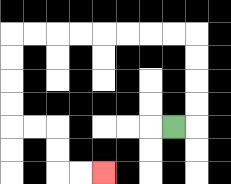{'start': '[7, 5]', 'end': '[4, 7]', 'path_directions': 'R,U,U,U,U,L,L,L,L,L,L,L,L,D,D,D,D,R,R,D,D,R,R', 'path_coordinates': '[[7, 5], [8, 5], [8, 4], [8, 3], [8, 2], [8, 1], [7, 1], [6, 1], [5, 1], [4, 1], [3, 1], [2, 1], [1, 1], [0, 1], [0, 2], [0, 3], [0, 4], [0, 5], [1, 5], [2, 5], [2, 6], [2, 7], [3, 7], [4, 7]]'}